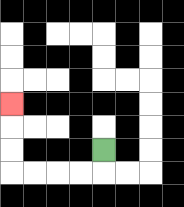{'start': '[4, 6]', 'end': '[0, 4]', 'path_directions': 'D,L,L,L,L,U,U,U', 'path_coordinates': '[[4, 6], [4, 7], [3, 7], [2, 7], [1, 7], [0, 7], [0, 6], [0, 5], [0, 4]]'}